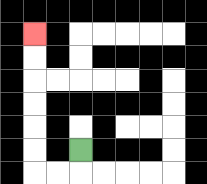{'start': '[3, 6]', 'end': '[1, 1]', 'path_directions': 'D,L,L,U,U,U,U,U,U', 'path_coordinates': '[[3, 6], [3, 7], [2, 7], [1, 7], [1, 6], [1, 5], [1, 4], [1, 3], [1, 2], [1, 1]]'}